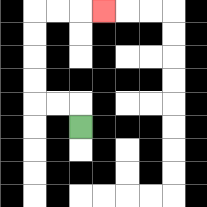{'start': '[3, 5]', 'end': '[4, 0]', 'path_directions': 'U,L,L,U,U,U,U,R,R,R', 'path_coordinates': '[[3, 5], [3, 4], [2, 4], [1, 4], [1, 3], [1, 2], [1, 1], [1, 0], [2, 0], [3, 0], [4, 0]]'}